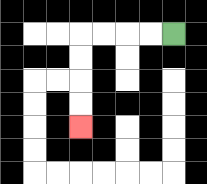{'start': '[7, 1]', 'end': '[3, 5]', 'path_directions': 'L,L,L,L,D,D,D,D', 'path_coordinates': '[[7, 1], [6, 1], [5, 1], [4, 1], [3, 1], [3, 2], [3, 3], [3, 4], [3, 5]]'}